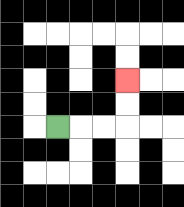{'start': '[2, 5]', 'end': '[5, 3]', 'path_directions': 'R,R,R,U,U', 'path_coordinates': '[[2, 5], [3, 5], [4, 5], [5, 5], [5, 4], [5, 3]]'}